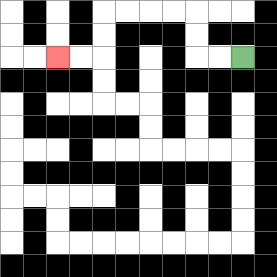{'start': '[10, 2]', 'end': '[2, 2]', 'path_directions': 'L,L,U,U,L,L,L,L,D,D,L,L', 'path_coordinates': '[[10, 2], [9, 2], [8, 2], [8, 1], [8, 0], [7, 0], [6, 0], [5, 0], [4, 0], [4, 1], [4, 2], [3, 2], [2, 2]]'}